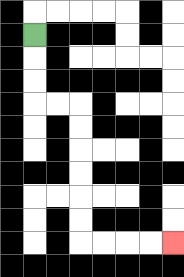{'start': '[1, 1]', 'end': '[7, 10]', 'path_directions': 'D,D,D,R,R,D,D,D,D,D,D,R,R,R,R', 'path_coordinates': '[[1, 1], [1, 2], [1, 3], [1, 4], [2, 4], [3, 4], [3, 5], [3, 6], [3, 7], [3, 8], [3, 9], [3, 10], [4, 10], [5, 10], [6, 10], [7, 10]]'}